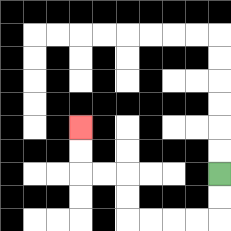{'start': '[9, 7]', 'end': '[3, 5]', 'path_directions': 'D,D,L,L,L,L,U,U,L,L,U,U', 'path_coordinates': '[[9, 7], [9, 8], [9, 9], [8, 9], [7, 9], [6, 9], [5, 9], [5, 8], [5, 7], [4, 7], [3, 7], [3, 6], [3, 5]]'}